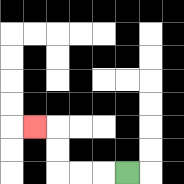{'start': '[5, 7]', 'end': '[1, 5]', 'path_directions': 'L,L,L,U,U,L', 'path_coordinates': '[[5, 7], [4, 7], [3, 7], [2, 7], [2, 6], [2, 5], [1, 5]]'}